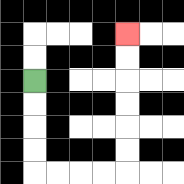{'start': '[1, 3]', 'end': '[5, 1]', 'path_directions': 'D,D,D,D,R,R,R,R,U,U,U,U,U,U', 'path_coordinates': '[[1, 3], [1, 4], [1, 5], [1, 6], [1, 7], [2, 7], [3, 7], [4, 7], [5, 7], [5, 6], [5, 5], [5, 4], [5, 3], [5, 2], [5, 1]]'}